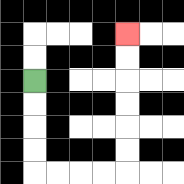{'start': '[1, 3]', 'end': '[5, 1]', 'path_directions': 'D,D,D,D,R,R,R,R,U,U,U,U,U,U', 'path_coordinates': '[[1, 3], [1, 4], [1, 5], [1, 6], [1, 7], [2, 7], [3, 7], [4, 7], [5, 7], [5, 6], [5, 5], [5, 4], [5, 3], [5, 2], [5, 1]]'}